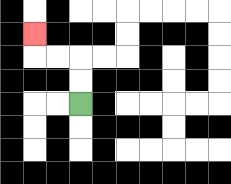{'start': '[3, 4]', 'end': '[1, 1]', 'path_directions': 'U,U,L,L,U', 'path_coordinates': '[[3, 4], [3, 3], [3, 2], [2, 2], [1, 2], [1, 1]]'}